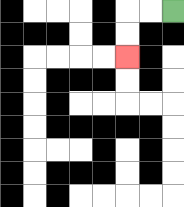{'start': '[7, 0]', 'end': '[5, 2]', 'path_directions': 'L,L,D,D', 'path_coordinates': '[[7, 0], [6, 0], [5, 0], [5, 1], [5, 2]]'}